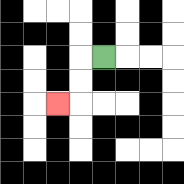{'start': '[4, 2]', 'end': '[2, 4]', 'path_directions': 'L,D,D,L', 'path_coordinates': '[[4, 2], [3, 2], [3, 3], [3, 4], [2, 4]]'}